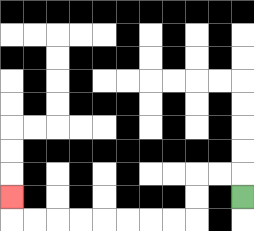{'start': '[10, 8]', 'end': '[0, 8]', 'path_directions': 'U,L,L,D,D,L,L,L,L,L,L,L,L,U', 'path_coordinates': '[[10, 8], [10, 7], [9, 7], [8, 7], [8, 8], [8, 9], [7, 9], [6, 9], [5, 9], [4, 9], [3, 9], [2, 9], [1, 9], [0, 9], [0, 8]]'}